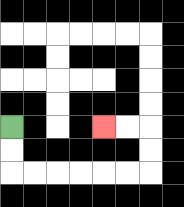{'start': '[0, 5]', 'end': '[4, 5]', 'path_directions': 'D,D,R,R,R,R,R,R,U,U,L,L', 'path_coordinates': '[[0, 5], [0, 6], [0, 7], [1, 7], [2, 7], [3, 7], [4, 7], [5, 7], [6, 7], [6, 6], [6, 5], [5, 5], [4, 5]]'}